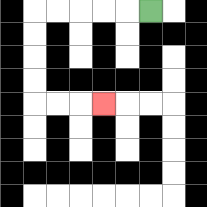{'start': '[6, 0]', 'end': '[4, 4]', 'path_directions': 'L,L,L,L,L,D,D,D,D,R,R,R', 'path_coordinates': '[[6, 0], [5, 0], [4, 0], [3, 0], [2, 0], [1, 0], [1, 1], [1, 2], [1, 3], [1, 4], [2, 4], [3, 4], [4, 4]]'}